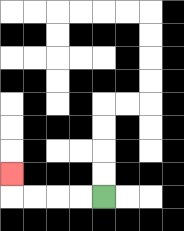{'start': '[4, 8]', 'end': '[0, 7]', 'path_directions': 'L,L,L,L,U', 'path_coordinates': '[[4, 8], [3, 8], [2, 8], [1, 8], [0, 8], [0, 7]]'}